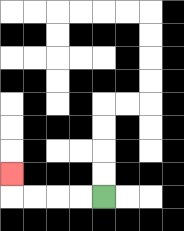{'start': '[4, 8]', 'end': '[0, 7]', 'path_directions': 'L,L,L,L,U', 'path_coordinates': '[[4, 8], [3, 8], [2, 8], [1, 8], [0, 8], [0, 7]]'}